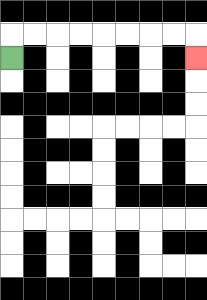{'start': '[0, 2]', 'end': '[8, 2]', 'path_directions': 'U,R,R,R,R,R,R,R,R,D', 'path_coordinates': '[[0, 2], [0, 1], [1, 1], [2, 1], [3, 1], [4, 1], [5, 1], [6, 1], [7, 1], [8, 1], [8, 2]]'}